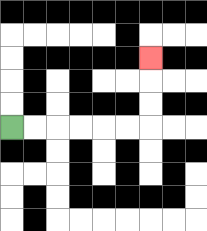{'start': '[0, 5]', 'end': '[6, 2]', 'path_directions': 'R,R,R,R,R,R,U,U,U', 'path_coordinates': '[[0, 5], [1, 5], [2, 5], [3, 5], [4, 5], [5, 5], [6, 5], [6, 4], [6, 3], [6, 2]]'}